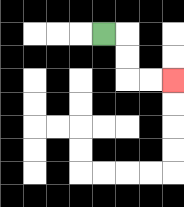{'start': '[4, 1]', 'end': '[7, 3]', 'path_directions': 'R,D,D,R,R', 'path_coordinates': '[[4, 1], [5, 1], [5, 2], [5, 3], [6, 3], [7, 3]]'}